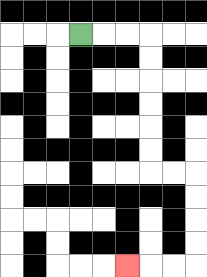{'start': '[3, 1]', 'end': '[5, 11]', 'path_directions': 'R,R,R,D,D,D,D,D,D,R,R,D,D,D,D,L,L,L', 'path_coordinates': '[[3, 1], [4, 1], [5, 1], [6, 1], [6, 2], [6, 3], [6, 4], [6, 5], [6, 6], [6, 7], [7, 7], [8, 7], [8, 8], [8, 9], [8, 10], [8, 11], [7, 11], [6, 11], [5, 11]]'}